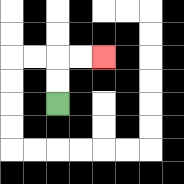{'start': '[2, 4]', 'end': '[4, 2]', 'path_directions': 'U,U,R,R', 'path_coordinates': '[[2, 4], [2, 3], [2, 2], [3, 2], [4, 2]]'}